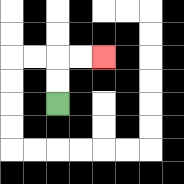{'start': '[2, 4]', 'end': '[4, 2]', 'path_directions': 'U,U,R,R', 'path_coordinates': '[[2, 4], [2, 3], [2, 2], [3, 2], [4, 2]]'}